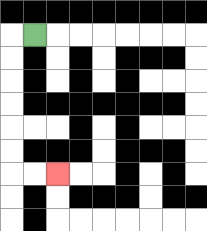{'start': '[1, 1]', 'end': '[2, 7]', 'path_directions': 'L,D,D,D,D,D,D,R,R', 'path_coordinates': '[[1, 1], [0, 1], [0, 2], [0, 3], [0, 4], [0, 5], [0, 6], [0, 7], [1, 7], [2, 7]]'}